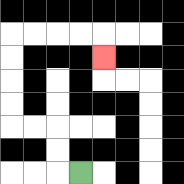{'start': '[3, 7]', 'end': '[4, 2]', 'path_directions': 'L,U,U,L,L,U,U,U,U,R,R,R,R,D', 'path_coordinates': '[[3, 7], [2, 7], [2, 6], [2, 5], [1, 5], [0, 5], [0, 4], [0, 3], [0, 2], [0, 1], [1, 1], [2, 1], [3, 1], [4, 1], [4, 2]]'}